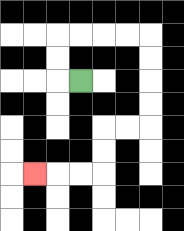{'start': '[3, 3]', 'end': '[1, 7]', 'path_directions': 'L,U,U,R,R,R,R,D,D,D,D,L,L,D,D,L,L,L', 'path_coordinates': '[[3, 3], [2, 3], [2, 2], [2, 1], [3, 1], [4, 1], [5, 1], [6, 1], [6, 2], [6, 3], [6, 4], [6, 5], [5, 5], [4, 5], [4, 6], [4, 7], [3, 7], [2, 7], [1, 7]]'}